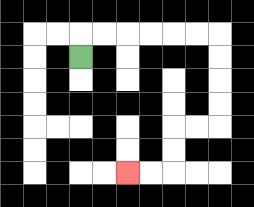{'start': '[3, 2]', 'end': '[5, 7]', 'path_directions': 'U,R,R,R,R,R,R,D,D,D,D,L,L,D,D,L,L', 'path_coordinates': '[[3, 2], [3, 1], [4, 1], [5, 1], [6, 1], [7, 1], [8, 1], [9, 1], [9, 2], [9, 3], [9, 4], [9, 5], [8, 5], [7, 5], [7, 6], [7, 7], [6, 7], [5, 7]]'}